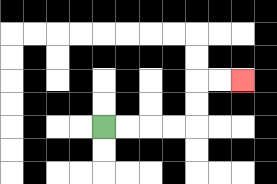{'start': '[4, 5]', 'end': '[10, 3]', 'path_directions': 'R,R,R,R,U,U,R,R', 'path_coordinates': '[[4, 5], [5, 5], [6, 5], [7, 5], [8, 5], [8, 4], [8, 3], [9, 3], [10, 3]]'}